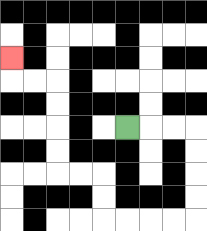{'start': '[5, 5]', 'end': '[0, 2]', 'path_directions': 'R,R,R,D,D,D,D,L,L,L,L,U,U,L,L,U,U,U,U,L,L,U', 'path_coordinates': '[[5, 5], [6, 5], [7, 5], [8, 5], [8, 6], [8, 7], [8, 8], [8, 9], [7, 9], [6, 9], [5, 9], [4, 9], [4, 8], [4, 7], [3, 7], [2, 7], [2, 6], [2, 5], [2, 4], [2, 3], [1, 3], [0, 3], [0, 2]]'}